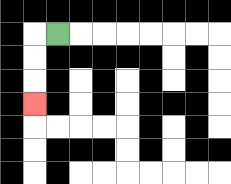{'start': '[2, 1]', 'end': '[1, 4]', 'path_directions': 'L,D,D,D', 'path_coordinates': '[[2, 1], [1, 1], [1, 2], [1, 3], [1, 4]]'}